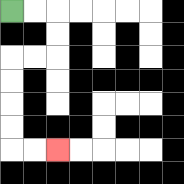{'start': '[0, 0]', 'end': '[2, 6]', 'path_directions': 'R,R,D,D,L,L,D,D,D,D,R,R', 'path_coordinates': '[[0, 0], [1, 0], [2, 0], [2, 1], [2, 2], [1, 2], [0, 2], [0, 3], [0, 4], [0, 5], [0, 6], [1, 6], [2, 6]]'}